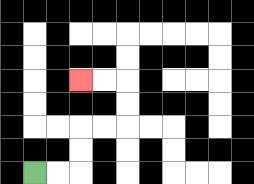{'start': '[1, 7]', 'end': '[3, 3]', 'path_directions': 'R,R,U,U,R,R,U,U,L,L', 'path_coordinates': '[[1, 7], [2, 7], [3, 7], [3, 6], [3, 5], [4, 5], [5, 5], [5, 4], [5, 3], [4, 3], [3, 3]]'}